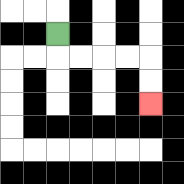{'start': '[2, 1]', 'end': '[6, 4]', 'path_directions': 'D,R,R,R,R,D,D', 'path_coordinates': '[[2, 1], [2, 2], [3, 2], [4, 2], [5, 2], [6, 2], [6, 3], [6, 4]]'}